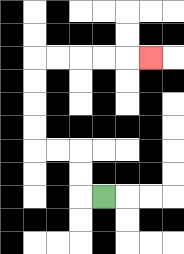{'start': '[4, 8]', 'end': '[6, 2]', 'path_directions': 'L,U,U,L,L,U,U,U,U,R,R,R,R,R', 'path_coordinates': '[[4, 8], [3, 8], [3, 7], [3, 6], [2, 6], [1, 6], [1, 5], [1, 4], [1, 3], [1, 2], [2, 2], [3, 2], [4, 2], [5, 2], [6, 2]]'}